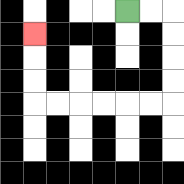{'start': '[5, 0]', 'end': '[1, 1]', 'path_directions': 'R,R,D,D,D,D,L,L,L,L,L,L,U,U,U', 'path_coordinates': '[[5, 0], [6, 0], [7, 0], [7, 1], [7, 2], [7, 3], [7, 4], [6, 4], [5, 4], [4, 4], [3, 4], [2, 4], [1, 4], [1, 3], [1, 2], [1, 1]]'}